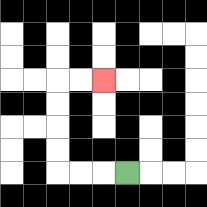{'start': '[5, 7]', 'end': '[4, 3]', 'path_directions': 'L,L,L,U,U,U,U,R,R', 'path_coordinates': '[[5, 7], [4, 7], [3, 7], [2, 7], [2, 6], [2, 5], [2, 4], [2, 3], [3, 3], [4, 3]]'}